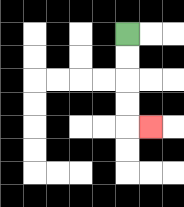{'start': '[5, 1]', 'end': '[6, 5]', 'path_directions': 'D,D,D,D,R', 'path_coordinates': '[[5, 1], [5, 2], [5, 3], [5, 4], [5, 5], [6, 5]]'}